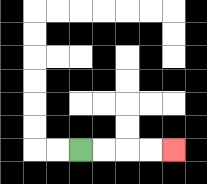{'start': '[3, 6]', 'end': '[7, 6]', 'path_directions': 'R,R,R,R', 'path_coordinates': '[[3, 6], [4, 6], [5, 6], [6, 6], [7, 6]]'}